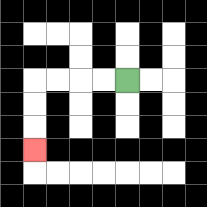{'start': '[5, 3]', 'end': '[1, 6]', 'path_directions': 'L,L,L,L,D,D,D', 'path_coordinates': '[[5, 3], [4, 3], [3, 3], [2, 3], [1, 3], [1, 4], [1, 5], [1, 6]]'}